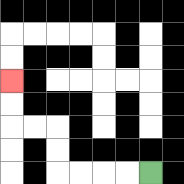{'start': '[6, 7]', 'end': '[0, 3]', 'path_directions': 'L,L,L,L,U,U,L,L,U,U', 'path_coordinates': '[[6, 7], [5, 7], [4, 7], [3, 7], [2, 7], [2, 6], [2, 5], [1, 5], [0, 5], [0, 4], [0, 3]]'}